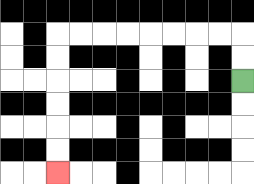{'start': '[10, 3]', 'end': '[2, 7]', 'path_directions': 'U,U,L,L,L,L,L,L,L,L,D,D,D,D,D,D', 'path_coordinates': '[[10, 3], [10, 2], [10, 1], [9, 1], [8, 1], [7, 1], [6, 1], [5, 1], [4, 1], [3, 1], [2, 1], [2, 2], [2, 3], [2, 4], [2, 5], [2, 6], [2, 7]]'}